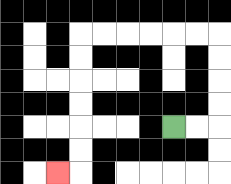{'start': '[7, 5]', 'end': '[2, 7]', 'path_directions': 'R,R,U,U,U,U,L,L,L,L,L,L,D,D,D,D,D,D,L', 'path_coordinates': '[[7, 5], [8, 5], [9, 5], [9, 4], [9, 3], [9, 2], [9, 1], [8, 1], [7, 1], [6, 1], [5, 1], [4, 1], [3, 1], [3, 2], [3, 3], [3, 4], [3, 5], [3, 6], [3, 7], [2, 7]]'}